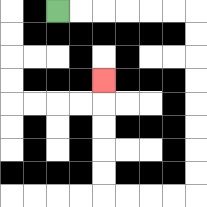{'start': '[2, 0]', 'end': '[4, 3]', 'path_directions': 'R,R,R,R,R,R,D,D,D,D,D,D,D,D,L,L,L,L,U,U,U,U,U', 'path_coordinates': '[[2, 0], [3, 0], [4, 0], [5, 0], [6, 0], [7, 0], [8, 0], [8, 1], [8, 2], [8, 3], [8, 4], [8, 5], [8, 6], [8, 7], [8, 8], [7, 8], [6, 8], [5, 8], [4, 8], [4, 7], [4, 6], [4, 5], [4, 4], [4, 3]]'}